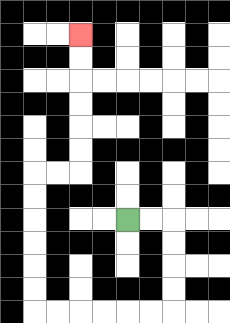{'start': '[5, 9]', 'end': '[3, 1]', 'path_directions': 'R,R,D,D,D,D,L,L,L,L,L,L,U,U,U,U,U,U,R,R,U,U,U,U,U,U', 'path_coordinates': '[[5, 9], [6, 9], [7, 9], [7, 10], [7, 11], [7, 12], [7, 13], [6, 13], [5, 13], [4, 13], [3, 13], [2, 13], [1, 13], [1, 12], [1, 11], [1, 10], [1, 9], [1, 8], [1, 7], [2, 7], [3, 7], [3, 6], [3, 5], [3, 4], [3, 3], [3, 2], [3, 1]]'}